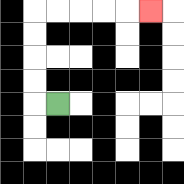{'start': '[2, 4]', 'end': '[6, 0]', 'path_directions': 'L,U,U,U,U,R,R,R,R,R', 'path_coordinates': '[[2, 4], [1, 4], [1, 3], [1, 2], [1, 1], [1, 0], [2, 0], [3, 0], [4, 0], [5, 0], [6, 0]]'}